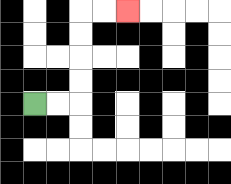{'start': '[1, 4]', 'end': '[5, 0]', 'path_directions': 'R,R,U,U,U,U,R,R', 'path_coordinates': '[[1, 4], [2, 4], [3, 4], [3, 3], [3, 2], [3, 1], [3, 0], [4, 0], [5, 0]]'}